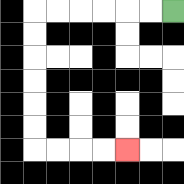{'start': '[7, 0]', 'end': '[5, 6]', 'path_directions': 'L,L,L,L,L,L,D,D,D,D,D,D,R,R,R,R', 'path_coordinates': '[[7, 0], [6, 0], [5, 0], [4, 0], [3, 0], [2, 0], [1, 0], [1, 1], [1, 2], [1, 3], [1, 4], [1, 5], [1, 6], [2, 6], [3, 6], [4, 6], [5, 6]]'}